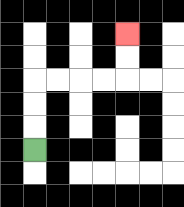{'start': '[1, 6]', 'end': '[5, 1]', 'path_directions': 'U,U,U,R,R,R,R,U,U', 'path_coordinates': '[[1, 6], [1, 5], [1, 4], [1, 3], [2, 3], [3, 3], [4, 3], [5, 3], [5, 2], [5, 1]]'}